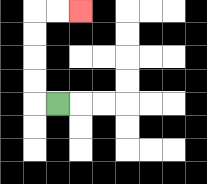{'start': '[2, 4]', 'end': '[3, 0]', 'path_directions': 'L,U,U,U,U,R,R', 'path_coordinates': '[[2, 4], [1, 4], [1, 3], [1, 2], [1, 1], [1, 0], [2, 0], [3, 0]]'}